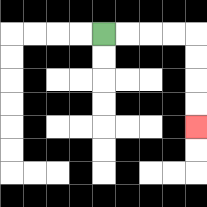{'start': '[4, 1]', 'end': '[8, 5]', 'path_directions': 'R,R,R,R,D,D,D,D', 'path_coordinates': '[[4, 1], [5, 1], [6, 1], [7, 1], [8, 1], [8, 2], [8, 3], [8, 4], [8, 5]]'}